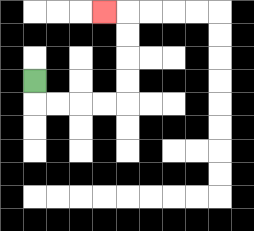{'start': '[1, 3]', 'end': '[4, 0]', 'path_directions': 'D,R,R,R,R,U,U,U,U,L', 'path_coordinates': '[[1, 3], [1, 4], [2, 4], [3, 4], [4, 4], [5, 4], [5, 3], [5, 2], [5, 1], [5, 0], [4, 0]]'}